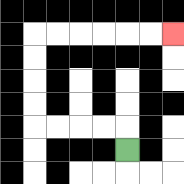{'start': '[5, 6]', 'end': '[7, 1]', 'path_directions': 'U,L,L,L,L,U,U,U,U,R,R,R,R,R,R', 'path_coordinates': '[[5, 6], [5, 5], [4, 5], [3, 5], [2, 5], [1, 5], [1, 4], [1, 3], [1, 2], [1, 1], [2, 1], [3, 1], [4, 1], [5, 1], [6, 1], [7, 1]]'}